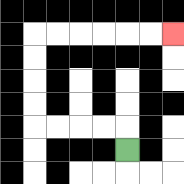{'start': '[5, 6]', 'end': '[7, 1]', 'path_directions': 'U,L,L,L,L,U,U,U,U,R,R,R,R,R,R', 'path_coordinates': '[[5, 6], [5, 5], [4, 5], [3, 5], [2, 5], [1, 5], [1, 4], [1, 3], [1, 2], [1, 1], [2, 1], [3, 1], [4, 1], [5, 1], [6, 1], [7, 1]]'}